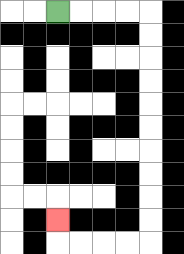{'start': '[2, 0]', 'end': '[2, 9]', 'path_directions': 'R,R,R,R,D,D,D,D,D,D,D,D,D,D,L,L,L,L,U', 'path_coordinates': '[[2, 0], [3, 0], [4, 0], [5, 0], [6, 0], [6, 1], [6, 2], [6, 3], [6, 4], [6, 5], [6, 6], [6, 7], [6, 8], [6, 9], [6, 10], [5, 10], [4, 10], [3, 10], [2, 10], [2, 9]]'}